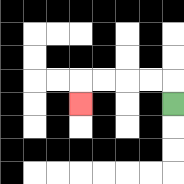{'start': '[7, 4]', 'end': '[3, 4]', 'path_directions': 'U,L,L,L,L,D', 'path_coordinates': '[[7, 4], [7, 3], [6, 3], [5, 3], [4, 3], [3, 3], [3, 4]]'}